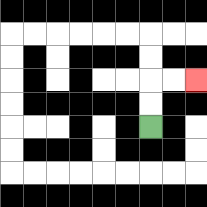{'start': '[6, 5]', 'end': '[8, 3]', 'path_directions': 'U,U,R,R', 'path_coordinates': '[[6, 5], [6, 4], [6, 3], [7, 3], [8, 3]]'}